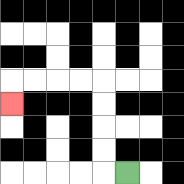{'start': '[5, 7]', 'end': '[0, 4]', 'path_directions': 'L,U,U,U,U,L,L,L,L,D', 'path_coordinates': '[[5, 7], [4, 7], [4, 6], [4, 5], [4, 4], [4, 3], [3, 3], [2, 3], [1, 3], [0, 3], [0, 4]]'}